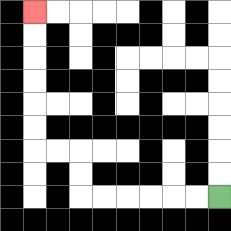{'start': '[9, 8]', 'end': '[1, 0]', 'path_directions': 'L,L,L,L,L,L,U,U,L,L,U,U,U,U,U,U', 'path_coordinates': '[[9, 8], [8, 8], [7, 8], [6, 8], [5, 8], [4, 8], [3, 8], [3, 7], [3, 6], [2, 6], [1, 6], [1, 5], [1, 4], [1, 3], [1, 2], [1, 1], [1, 0]]'}